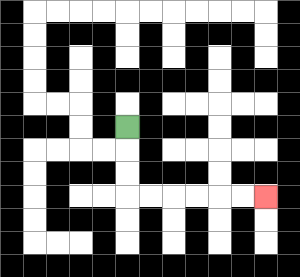{'start': '[5, 5]', 'end': '[11, 8]', 'path_directions': 'D,D,D,R,R,R,R,R,R', 'path_coordinates': '[[5, 5], [5, 6], [5, 7], [5, 8], [6, 8], [7, 8], [8, 8], [9, 8], [10, 8], [11, 8]]'}